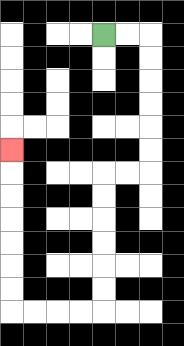{'start': '[4, 1]', 'end': '[0, 6]', 'path_directions': 'R,R,D,D,D,D,D,D,L,L,D,D,D,D,D,D,L,L,L,L,U,U,U,U,U,U,U', 'path_coordinates': '[[4, 1], [5, 1], [6, 1], [6, 2], [6, 3], [6, 4], [6, 5], [6, 6], [6, 7], [5, 7], [4, 7], [4, 8], [4, 9], [4, 10], [4, 11], [4, 12], [4, 13], [3, 13], [2, 13], [1, 13], [0, 13], [0, 12], [0, 11], [0, 10], [0, 9], [0, 8], [0, 7], [0, 6]]'}